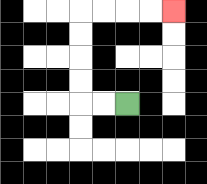{'start': '[5, 4]', 'end': '[7, 0]', 'path_directions': 'L,L,U,U,U,U,R,R,R,R', 'path_coordinates': '[[5, 4], [4, 4], [3, 4], [3, 3], [3, 2], [3, 1], [3, 0], [4, 0], [5, 0], [6, 0], [7, 0]]'}